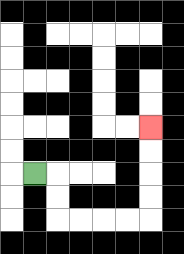{'start': '[1, 7]', 'end': '[6, 5]', 'path_directions': 'R,D,D,R,R,R,R,U,U,U,U', 'path_coordinates': '[[1, 7], [2, 7], [2, 8], [2, 9], [3, 9], [4, 9], [5, 9], [6, 9], [6, 8], [6, 7], [6, 6], [6, 5]]'}